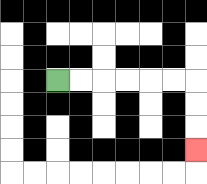{'start': '[2, 3]', 'end': '[8, 6]', 'path_directions': 'R,R,R,R,R,R,D,D,D', 'path_coordinates': '[[2, 3], [3, 3], [4, 3], [5, 3], [6, 3], [7, 3], [8, 3], [8, 4], [8, 5], [8, 6]]'}